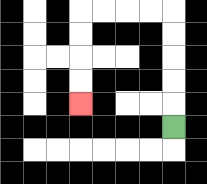{'start': '[7, 5]', 'end': '[3, 4]', 'path_directions': 'U,U,U,U,U,L,L,L,L,D,D,D,D', 'path_coordinates': '[[7, 5], [7, 4], [7, 3], [7, 2], [7, 1], [7, 0], [6, 0], [5, 0], [4, 0], [3, 0], [3, 1], [3, 2], [3, 3], [3, 4]]'}